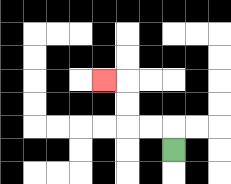{'start': '[7, 6]', 'end': '[4, 3]', 'path_directions': 'U,L,L,U,U,L', 'path_coordinates': '[[7, 6], [7, 5], [6, 5], [5, 5], [5, 4], [5, 3], [4, 3]]'}